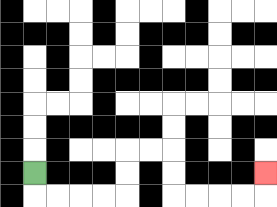{'start': '[1, 7]', 'end': '[11, 7]', 'path_directions': 'D,R,R,R,R,U,U,R,R,D,D,R,R,R,R,U', 'path_coordinates': '[[1, 7], [1, 8], [2, 8], [3, 8], [4, 8], [5, 8], [5, 7], [5, 6], [6, 6], [7, 6], [7, 7], [7, 8], [8, 8], [9, 8], [10, 8], [11, 8], [11, 7]]'}